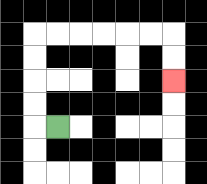{'start': '[2, 5]', 'end': '[7, 3]', 'path_directions': 'L,U,U,U,U,R,R,R,R,R,R,D,D', 'path_coordinates': '[[2, 5], [1, 5], [1, 4], [1, 3], [1, 2], [1, 1], [2, 1], [3, 1], [4, 1], [5, 1], [6, 1], [7, 1], [7, 2], [7, 3]]'}